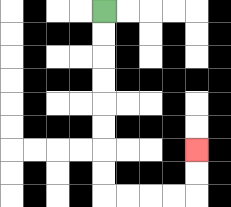{'start': '[4, 0]', 'end': '[8, 6]', 'path_directions': 'D,D,D,D,D,D,D,D,R,R,R,R,U,U', 'path_coordinates': '[[4, 0], [4, 1], [4, 2], [4, 3], [4, 4], [4, 5], [4, 6], [4, 7], [4, 8], [5, 8], [6, 8], [7, 8], [8, 8], [8, 7], [8, 6]]'}